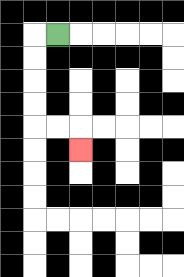{'start': '[2, 1]', 'end': '[3, 6]', 'path_directions': 'L,D,D,D,D,R,R,D', 'path_coordinates': '[[2, 1], [1, 1], [1, 2], [1, 3], [1, 4], [1, 5], [2, 5], [3, 5], [3, 6]]'}